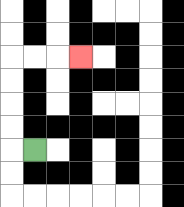{'start': '[1, 6]', 'end': '[3, 2]', 'path_directions': 'L,U,U,U,U,R,R,R', 'path_coordinates': '[[1, 6], [0, 6], [0, 5], [0, 4], [0, 3], [0, 2], [1, 2], [2, 2], [3, 2]]'}